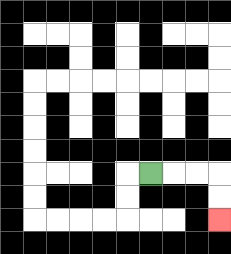{'start': '[6, 7]', 'end': '[9, 9]', 'path_directions': 'R,R,R,D,D', 'path_coordinates': '[[6, 7], [7, 7], [8, 7], [9, 7], [9, 8], [9, 9]]'}